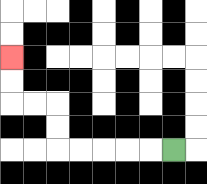{'start': '[7, 6]', 'end': '[0, 2]', 'path_directions': 'L,L,L,L,L,U,U,L,L,U,U', 'path_coordinates': '[[7, 6], [6, 6], [5, 6], [4, 6], [3, 6], [2, 6], [2, 5], [2, 4], [1, 4], [0, 4], [0, 3], [0, 2]]'}